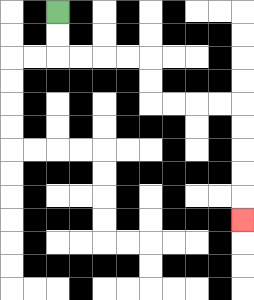{'start': '[2, 0]', 'end': '[10, 9]', 'path_directions': 'D,D,R,R,R,R,D,D,R,R,R,R,D,D,D,D,D', 'path_coordinates': '[[2, 0], [2, 1], [2, 2], [3, 2], [4, 2], [5, 2], [6, 2], [6, 3], [6, 4], [7, 4], [8, 4], [9, 4], [10, 4], [10, 5], [10, 6], [10, 7], [10, 8], [10, 9]]'}